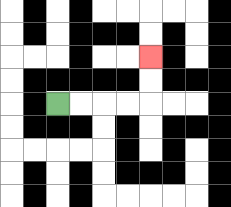{'start': '[2, 4]', 'end': '[6, 2]', 'path_directions': 'R,R,R,R,U,U', 'path_coordinates': '[[2, 4], [3, 4], [4, 4], [5, 4], [6, 4], [6, 3], [6, 2]]'}